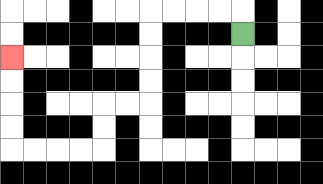{'start': '[10, 1]', 'end': '[0, 2]', 'path_directions': 'U,L,L,L,L,D,D,D,D,L,L,D,D,L,L,L,L,U,U,U,U', 'path_coordinates': '[[10, 1], [10, 0], [9, 0], [8, 0], [7, 0], [6, 0], [6, 1], [6, 2], [6, 3], [6, 4], [5, 4], [4, 4], [4, 5], [4, 6], [3, 6], [2, 6], [1, 6], [0, 6], [0, 5], [0, 4], [0, 3], [0, 2]]'}